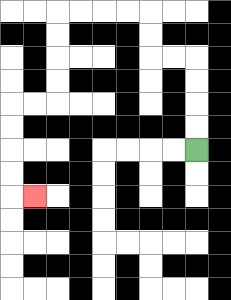{'start': '[8, 6]', 'end': '[1, 8]', 'path_directions': 'U,U,U,U,L,L,U,U,L,L,L,L,D,D,D,D,L,L,D,D,D,D,R', 'path_coordinates': '[[8, 6], [8, 5], [8, 4], [8, 3], [8, 2], [7, 2], [6, 2], [6, 1], [6, 0], [5, 0], [4, 0], [3, 0], [2, 0], [2, 1], [2, 2], [2, 3], [2, 4], [1, 4], [0, 4], [0, 5], [0, 6], [0, 7], [0, 8], [1, 8]]'}